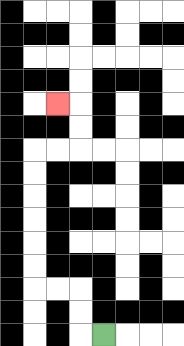{'start': '[4, 14]', 'end': '[2, 4]', 'path_directions': 'L,U,U,L,L,U,U,U,U,U,U,R,R,U,U,L', 'path_coordinates': '[[4, 14], [3, 14], [3, 13], [3, 12], [2, 12], [1, 12], [1, 11], [1, 10], [1, 9], [1, 8], [1, 7], [1, 6], [2, 6], [3, 6], [3, 5], [3, 4], [2, 4]]'}